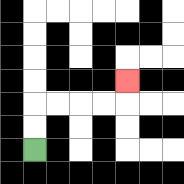{'start': '[1, 6]', 'end': '[5, 3]', 'path_directions': 'U,U,R,R,R,R,U', 'path_coordinates': '[[1, 6], [1, 5], [1, 4], [2, 4], [3, 4], [4, 4], [5, 4], [5, 3]]'}